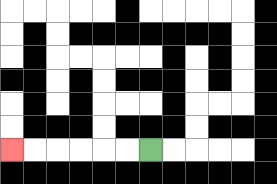{'start': '[6, 6]', 'end': '[0, 6]', 'path_directions': 'L,L,L,L,L,L', 'path_coordinates': '[[6, 6], [5, 6], [4, 6], [3, 6], [2, 6], [1, 6], [0, 6]]'}